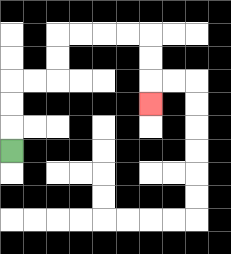{'start': '[0, 6]', 'end': '[6, 4]', 'path_directions': 'U,U,U,R,R,U,U,R,R,R,R,D,D,D', 'path_coordinates': '[[0, 6], [0, 5], [0, 4], [0, 3], [1, 3], [2, 3], [2, 2], [2, 1], [3, 1], [4, 1], [5, 1], [6, 1], [6, 2], [6, 3], [6, 4]]'}